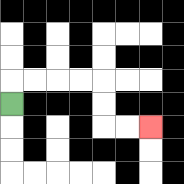{'start': '[0, 4]', 'end': '[6, 5]', 'path_directions': 'U,R,R,R,R,D,D,R,R', 'path_coordinates': '[[0, 4], [0, 3], [1, 3], [2, 3], [3, 3], [4, 3], [4, 4], [4, 5], [5, 5], [6, 5]]'}